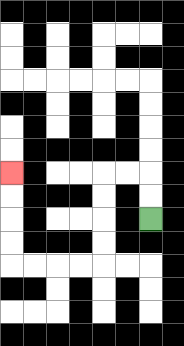{'start': '[6, 9]', 'end': '[0, 7]', 'path_directions': 'U,U,L,L,D,D,D,D,L,L,L,L,U,U,U,U', 'path_coordinates': '[[6, 9], [6, 8], [6, 7], [5, 7], [4, 7], [4, 8], [4, 9], [4, 10], [4, 11], [3, 11], [2, 11], [1, 11], [0, 11], [0, 10], [0, 9], [0, 8], [0, 7]]'}